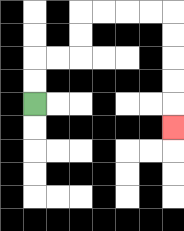{'start': '[1, 4]', 'end': '[7, 5]', 'path_directions': 'U,U,R,R,U,U,R,R,R,R,D,D,D,D,D', 'path_coordinates': '[[1, 4], [1, 3], [1, 2], [2, 2], [3, 2], [3, 1], [3, 0], [4, 0], [5, 0], [6, 0], [7, 0], [7, 1], [7, 2], [7, 3], [7, 4], [7, 5]]'}